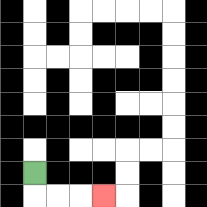{'start': '[1, 7]', 'end': '[4, 8]', 'path_directions': 'D,R,R,R', 'path_coordinates': '[[1, 7], [1, 8], [2, 8], [3, 8], [4, 8]]'}